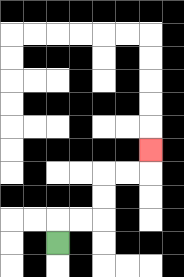{'start': '[2, 10]', 'end': '[6, 6]', 'path_directions': 'U,R,R,U,U,R,R,U', 'path_coordinates': '[[2, 10], [2, 9], [3, 9], [4, 9], [4, 8], [4, 7], [5, 7], [6, 7], [6, 6]]'}